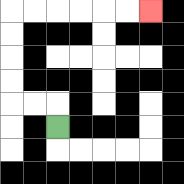{'start': '[2, 5]', 'end': '[6, 0]', 'path_directions': 'U,L,L,U,U,U,U,R,R,R,R,R,R', 'path_coordinates': '[[2, 5], [2, 4], [1, 4], [0, 4], [0, 3], [0, 2], [0, 1], [0, 0], [1, 0], [2, 0], [3, 0], [4, 0], [5, 0], [6, 0]]'}